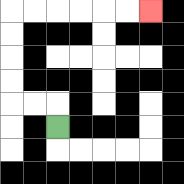{'start': '[2, 5]', 'end': '[6, 0]', 'path_directions': 'U,L,L,U,U,U,U,R,R,R,R,R,R', 'path_coordinates': '[[2, 5], [2, 4], [1, 4], [0, 4], [0, 3], [0, 2], [0, 1], [0, 0], [1, 0], [2, 0], [3, 0], [4, 0], [5, 0], [6, 0]]'}